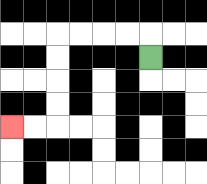{'start': '[6, 2]', 'end': '[0, 5]', 'path_directions': 'U,L,L,L,L,D,D,D,D,L,L', 'path_coordinates': '[[6, 2], [6, 1], [5, 1], [4, 1], [3, 1], [2, 1], [2, 2], [2, 3], [2, 4], [2, 5], [1, 5], [0, 5]]'}